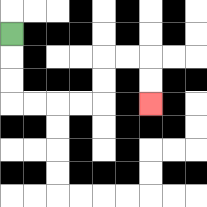{'start': '[0, 1]', 'end': '[6, 4]', 'path_directions': 'D,D,D,R,R,R,R,U,U,R,R,D,D', 'path_coordinates': '[[0, 1], [0, 2], [0, 3], [0, 4], [1, 4], [2, 4], [3, 4], [4, 4], [4, 3], [4, 2], [5, 2], [6, 2], [6, 3], [6, 4]]'}